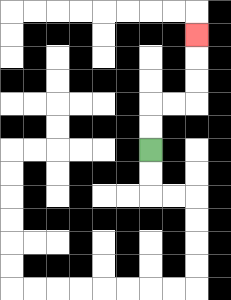{'start': '[6, 6]', 'end': '[8, 1]', 'path_directions': 'U,U,R,R,U,U,U', 'path_coordinates': '[[6, 6], [6, 5], [6, 4], [7, 4], [8, 4], [8, 3], [8, 2], [8, 1]]'}